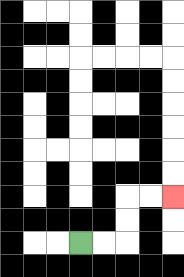{'start': '[3, 10]', 'end': '[7, 8]', 'path_directions': 'R,R,U,U,R,R', 'path_coordinates': '[[3, 10], [4, 10], [5, 10], [5, 9], [5, 8], [6, 8], [7, 8]]'}